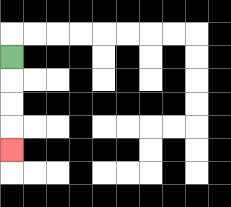{'start': '[0, 2]', 'end': '[0, 6]', 'path_directions': 'D,D,D,D', 'path_coordinates': '[[0, 2], [0, 3], [0, 4], [0, 5], [0, 6]]'}